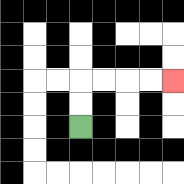{'start': '[3, 5]', 'end': '[7, 3]', 'path_directions': 'U,U,R,R,R,R', 'path_coordinates': '[[3, 5], [3, 4], [3, 3], [4, 3], [5, 3], [6, 3], [7, 3]]'}